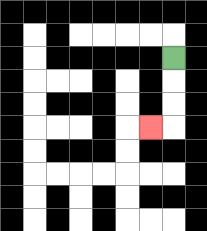{'start': '[7, 2]', 'end': '[6, 5]', 'path_directions': 'D,D,D,L', 'path_coordinates': '[[7, 2], [7, 3], [7, 4], [7, 5], [6, 5]]'}